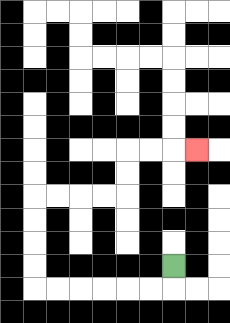{'start': '[7, 11]', 'end': '[8, 6]', 'path_directions': 'D,L,L,L,L,L,L,U,U,U,U,R,R,R,R,U,U,R,R,R', 'path_coordinates': '[[7, 11], [7, 12], [6, 12], [5, 12], [4, 12], [3, 12], [2, 12], [1, 12], [1, 11], [1, 10], [1, 9], [1, 8], [2, 8], [3, 8], [4, 8], [5, 8], [5, 7], [5, 6], [6, 6], [7, 6], [8, 6]]'}